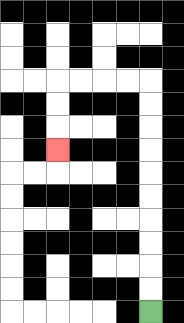{'start': '[6, 13]', 'end': '[2, 6]', 'path_directions': 'U,U,U,U,U,U,U,U,U,U,L,L,L,L,D,D,D', 'path_coordinates': '[[6, 13], [6, 12], [6, 11], [6, 10], [6, 9], [6, 8], [6, 7], [6, 6], [6, 5], [6, 4], [6, 3], [5, 3], [4, 3], [3, 3], [2, 3], [2, 4], [2, 5], [2, 6]]'}